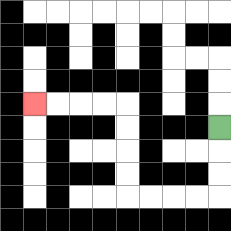{'start': '[9, 5]', 'end': '[1, 4]', 'path_directions': 'D,D,D,L,L,L,L,U,U,U,U,L,L,L,L', 'path_coordinates': '[[9, 5], [9, 6], [9, 7], [9, 8], [8, 8], [7, 8], [6, 8], [5, 8], [5, 7], [5, 6], [5, 5], [5, 4], [4, 4], [3, 4], [2, 4], [1, 4]]'}